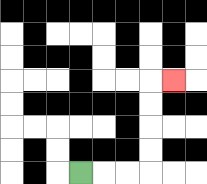{'start': '[3, 7]', 'end': '[7, 3]', 'path_directions': 'R,R,R,U,U,U,U,R', 'path_coordinates': '[[3, 7], [4, 7], [5, 7], [6, 7], [6, 6], [6, 5], [6, 4], [6, 3], [7, 3]]'}